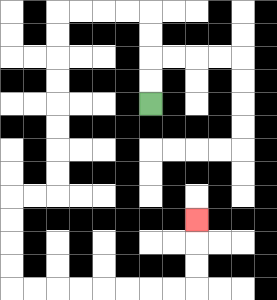{'start': '[6, 4]', 'end': '[8, 9]', 'path_directions': 'U,U,U,U,L,L,L,L,D,D,D,D,D,D,D,D,L,L,D,D,D,D,R,R,R,R,R,R,R,R,U,U,U', 'path_coordinates': '[[6, 4], [6, 3], [6, 2], [6, 1], [6, 0], [5, 0], [4, 0], [3, 0], [2, 0], [2, 1], [2, 2], [2, 3], [2, 4], [2, 5], [2, 6], [2, 7], [2, 8], [1, 8], [0, 8], [0, 9], [0, 10], [0, 11], [0, 12], [1, 12], [2, 12], [3, 12], [4, 12], [5, 12], [6, 12], [7, 12], [8, 12], [8, 11], [8, 10], [8, 9]]'}